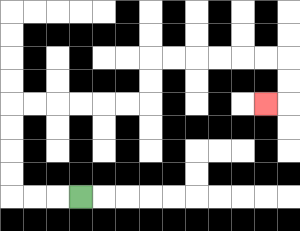{'start': '[3, 8]', 'end': '[11, 4]', 'path_directions': 'L,L,L,U,U,U,U,R,R,R,R,R,R,U,U,R,R,R,R,R,R,D,D,L', 'path_coordinates': '[[3, 8], [2, 8], [1, 8], [0, 8], [0, 7], [0, 6], [0, 5], [0, 4], [1, 4], [2, 4], [3, 4], [4, 4], [5, 4], [6, 4], [6, 3], [6, 2], [7, 2], [8, 2], [9, 2], [10, 2], [11, 2], [12, 2], [12, 3], [12, 4], [11, 4]]'}